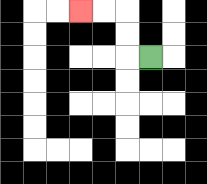{'start': '[6, 2]', 'end': '[3, 0]', 'path_directions': 'L,U,U,L,L', 'path_coordinates': '[[6, 2], [5, 2], [5, 1], [5, 0], [4, 0], [3, 0]]'}